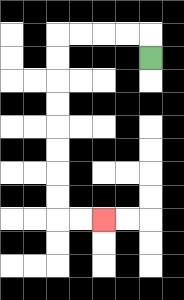{'start': '[6, 2]', 'end': '[4, 9]', 'path_directions': 'U,L,L,L,L,D,D,D,D,D,D,D,D,R,R', 'path_coordinates': '[[6, 2], [6, 1], [5, 1], [4, 1], [3, 1], [2, 1], [2, 2], [2, 3], [2, 4], [2, 5], [2, 6], [2, 7], [2, 8], [2, 9], [3, 9], [4, 9]]'}